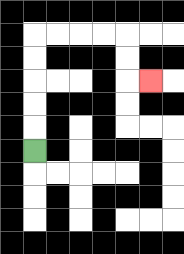{'start': '[1, 6]', 'end': '[6, 3]', 'path_directions': 'U,U,U,U,U,R,R,R,R,D,D,R', 'path_coordinates': '[[1, 6], [1, 5], [1, 4], [1, 3], [1, 2], [1, 1], [2, 1], [3, 1], [4, 1], [5, 1], [5, 2], [5, 3], [6, 3]]'}